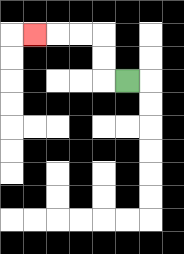{'start': '[5, 3]', 'end': '[1, 1]', 'path_directions': 'L,U,U,L,L,L', 'path_coordinates': '[[5, 3], [4, 3], [4, 2], [4, 1], [3, 1], [2, 1], [1, 1]]'}